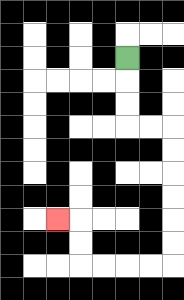{'start': '[5, 2]', 'end': '[2, 9]', 'path_directions': 'D,D,D,R,R,D,D,D,D,D,D,L,L,L,L,U,U,L', 'path_coordinates': '[[5, 2], [5, 3], [5, 4], [5, 5], [6, 5], [7, 5], [7, 6], [7, 7], [7, 8], [7, 9], [7, 10], [7, 11], [6, 11], [5, 11], [4, 11], [3, 11], [3, 10], [3, 9], [2, 9]]'}